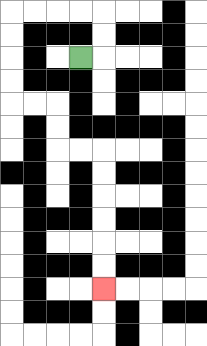{'start': '[3, 2]', 'end': '[4, 12]', 'path_directions': 'R,U,U,L,L,L,L,D,D,D,D,R,R,D,D,R,R,D,D,D,D,D,D', 'path_coordinates': '[[3, 2], [4, 2], [4, 1], [4, 0], [3, 0], [2, 0], [1, 0], [0, 0], [0, 1], [0, 2], [0, 3], [0, 4], [1, 4], [2, 4], [2, 5], [2, 6], [3, 6], [4, 6], [4, 7], [4, 8], [4, 9], [4, 10], [4, 11], [4, 12]]'}